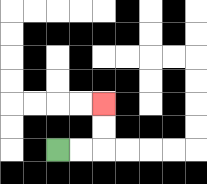{'start': '[2, 6]', 'end': '[4, 4]', 'path_directions': 'R,R,U,U', 'path_coordinates': '[[2, 6], [3, 6], [4, 6], [4, 5], [4, 4]]'}